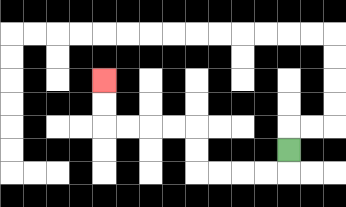{'start': '[12, 6]', 'end': '[4, 3]', 'path_directions': 'D,L,L,L,L,U,U,L,L,L,L,U,U', 'path_coordinates': '[[12, 6], [12, 7], [11, 7], [10, 7], [9, 7], [8, 7], [8, 6], [8, 5], [7, 5], [6, 5], [5, 5], [4, 5], [4, 4], [4, 3]]'}